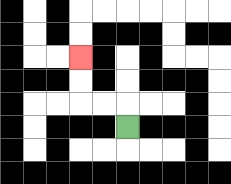{'start': '[5, 5]', 'end': '[3, 2]', 'path_directions': 'U,L,L,U,U', 'path_coordinates': '[[5, 5], [5, 4], [4, 4], [3, 4], [3, 3], [3, 2]]'}